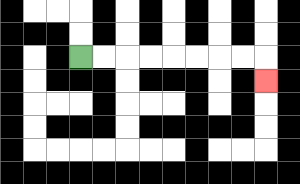{'start': '[3, 2]', 'end': '[11, 3]', 'path_directions': 'R,R,R,R,R,R,R,R,D', 'path_coordinates': '[[3, 2], [4, 2], [5, 2], [6, 2], [7, 2], [8, 2], [9, 2], [10, 2], [11, 2], [11, 3]]'}